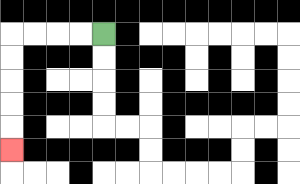{'start': '[4, 1]', 'end': '[0, 6]', 'path_directions': 'L,L,L,L,D,D,D,D,D', 'path_coordinates': '[[4, 1], [3, 1], [2, 1], [1, 1], [0, 1], [0, 2], [0, 3], [0, 4], [0, 5], [0, 6]]'}